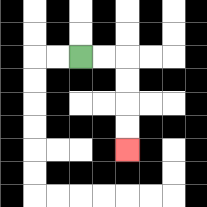{'start': '[3, 2]', 'end': '[5, 6]', 'path_directions': 'R,R,D,D,D,D', 'path_coordinates': '[[3, 2], [4, 2], [5, 2], [5, 3], [5, 4], [5, 5], [5, 6]]'}